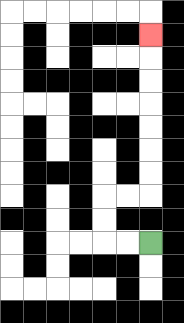{'start': '[6, 10]', 'end': '[6, 1]', 'path_directions': 'L,L,U,U,R,R,U,U,U,U,U,U,U', 'path_coordinates': '[[6, 10], [5, 10], [4, 10], [4, 9], [4, 8], [5, 8], [6, 8], [6, 7], [6, 6], [6, 5], [6, 4], [6, 3], [6, 2], [6, 1]]'}